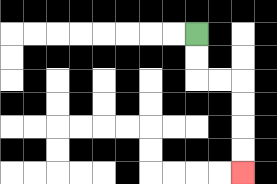{'start': '[8, 1]', 'end': '[10, 7]', 'path_directions': 'D,D,R,R,D,D,D,D', 'path_coordinates': '[[8, 1], [8, 2], [8, 3], [9, 3], [10, 3], [10, 4], [10, 5], [10, 6], [10, 7]]'}